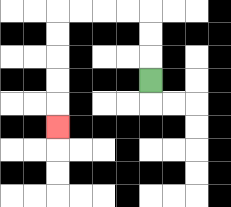{'start': '[6, 3]', 'end': '[2, 5]', 'path_directions': 'U,U,U,L,L,L,L,D,D,D,D,D', 'path_coordinates': '[[6, 3], [6, 2], [6, 1], [6, 0], [5, 0], [4, 0], [3, 0], [2, 0], [2, 1], [2, 2], [2, 3], [2, 4], [2, 5]]'}